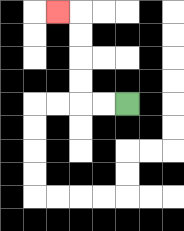{'start': '[5, 4]', 'end': '[2, 0]', 'path_directions': 'L,L,U,U,U,U,L', 'path_coordinates': '[[5, 4], [4, 4], [3, 4], [3, 3], [3, 2], [3, 1], [3, 0], [2, 0]]'}